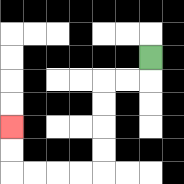{'start': '[6, 2]', 'end': '[0, 5]', 'path_directions': 'D,L,L,D,D,D,D,L,L,L,L,U,U', 'path_coordinates': '[[6, 2], [6, 3], [5, 3], [4, 3], [4, 4], [4, 5], [4, 6], [4, 7], [3, 7], [2, 7], [1, 7], [0, 7], [0, 6], [0, 5]]'}